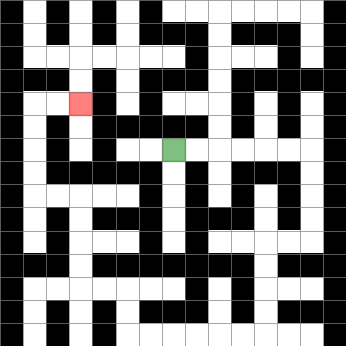{'start': '[7, 6]', 'end': '[3, 4]', 'path_directions': 'R,R,R,R,R,R,D,D,D,D,L,L,D,D,D,D,L,L,L,L,L,L,U,U,L,L,U,U,U,U,L,L,U,U,U,U,R,R', 'path_coordinates': '[[7, 6], [8, 6], [9, 6], [10, 6], [11, 6], [12, 6], [13, 6], [13, 7], [13, 8], [13, 9], [13, 10], [12, 10], [11, 10], [11, 11], [11, 12], [11, 13], [11, 14], [10, 14], [9, 14], [8, 14], [7, 14], [6, 14], [5, 14], [5, 13], [5, 12], [4, 12], [3, 12], [3, 11], [3, 10], [3, 9], [3, 8], [2, 8], [1, 8], [1, 7], [1, 6], [1, 5], [1, 4], [2, 4], [3, 4]]'}